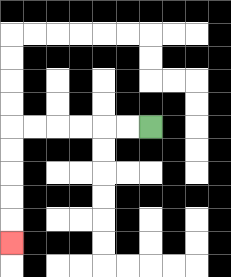{'start': '[6, 5]', 'end': '[0, 10]', 'path_directions': 'L,L,L,L,L,L,D,D,D,D,D', 'path_coordinates': '[[6, 5], [5, 5], [4, 5], [3, 5], [2, 5], [1, 5], [0, 5], [0, 6], [0, 7], [0, 8], [0, 9], [0, 10]]'}